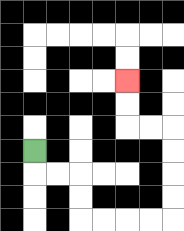{'start': '[1, 6]', 'end': '[5, 3]', 'path_directions': 'D,R,R,D,D,R,R,R,R,U,U,U,U,L,L,U,U', 'path_coordinates': '[[1, 6], [1, 7], [2, 7], [3, 7], [3, 8], [3, 9], [4, 9], [5, 9], [6, 9], [7, 9], [7, 8], [7, 7], [7, 6], [7, 5], [6, 5], [5, 5], [5, 4], [5, 3]]'}